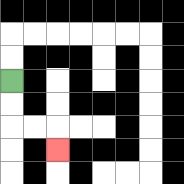{'start': '[0, 3]', 'end': '[2, 6]', 'path_directions': 'D,D,R,R,D', 'path_coordinates': '[[0, 3], [0, 4], [0, 5], [1, 5], [2, 5], [2, 6]]'}